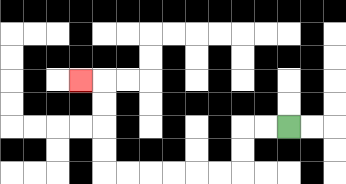{'start': '[12, 5]', 'end': '[3, 3]', 'path_directions': 'L,L,D,D,L,L,L,L,L,L,U,U,U,U,L', 'path_coordinates': '[[12, 5], [11, 5], [10, 5], [10, 6], [10, 7], [9, 7], [8, 7], [7, 7], [6, 7], [5, 7], [4, 7], [4, 6], [4, 5], [4, 4], [4, 3], [3, 3]]'}